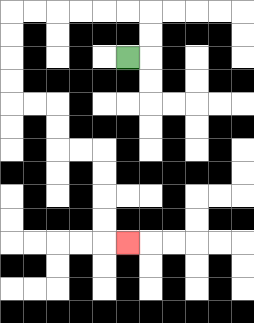{'start': '[5, 2]', 'end': '[5, 10]', 'path_directions': 'R,U,U,L,L,L,L,L,L,D,D,D,D,R,R,D,D,R,R,D,D,D,D,R', 'path_coordinates': '[[5, 2], [6, 2], [6, 1], [6, 0], [5, 0], [4, 0], [3, 0], [2, 0], [1, 0], [0, 0], [0, 1], [0, 2], [0, 3], [0, 4], [1, 4], [2, 4], [2, 5], [2, 6], [3, 6], [4, 6], [4, 7], [4, 8], [4, 9], [4, 10], [5, 10]]'}